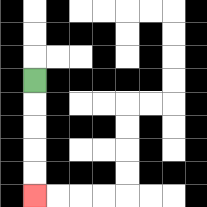{'start': '[1, 3]', 'end': '[1, 8]', 'path_directions': 'D,D,D,D,D', 'path_coordinates': '[[1, 3], [1, 4], [1, 5], [1, 6], [1, 7], [1, 8]]'}